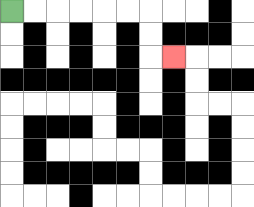{'start': '[0, 0]', 'end': '[7, 2]', 'path_directions': 'R,R,R,R,R,R,D,D,R', 'path_coordinates': '[[0, 0], [1, 0], [2, 0], [3, 0], [4, 0], [5, 0], [6, 0], [6, 1], [6, 2], [7, 2]]'}